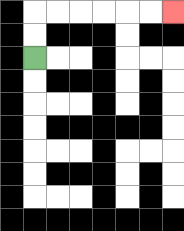{'start': '[1, 2]', 'end': '[7, 0]', 'path_directions': 'U,U,R,R,R,R,R,R', 'path_coordinates': '[[1, 2], [1, 1], [1, 0], [2, 0], [3, 0], [4, 0], [5, 0], [6, 0], [7, 0]]'}